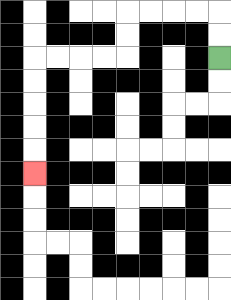{'start': '[9, 2]', 'end': '[1, 7]', 'path_directions': 'U,U,L,L,L,L,D,D,L,L,L,L,D,D,D,D,D', 'path_coordinates': '[[9, 2], [9, 1], [9, 0], [8, 0], [7, 0], [6, 0], [5, 0], [5, 1], [5, 2], [4, 2], [3, 2], [2, 2], [1, 2], [1, 3], [1, 4], [1, 5], [1, 6], [1, 7]]'}